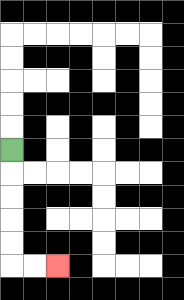{'start': '[0, 6]', 'end': '[2, 11]', 'path_directions': 'D,D,D,D,D,R,R', 'path_coordinates': '[[0, 6], [0, 7], [0, 8], [0, 9], [0, 10], [0, 11], [1, 11], [2, 11]]'}